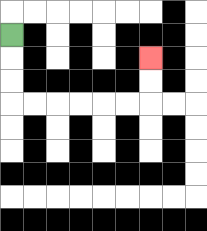{'start': '[0, 1]', 'end': '[6, 2]', 'path_directions': 'D,D,D,R,R,R,R,R,R,U,U', 'path_coordinates': '[[0, 1], [0, 2], [0, 3], [0, 4], [1, 4], [2, 4], [3, 4], [4, 4], [5, 4], [6, 4], [6, 3], [6, 2]]'}